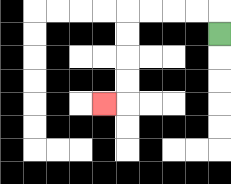{'start': '[9, 1]', 'end': '[4, 4]', 'path_directions': 'U,L,L,L,L,D,D,D,D,L', 'path_coordinates': '[[9, 1], [9, 0], [8, 0], [7, 0], [6, 0], [5, 0], [5, 1], [5, 2], [5, 3], [5, 4], [4, 4]]'}